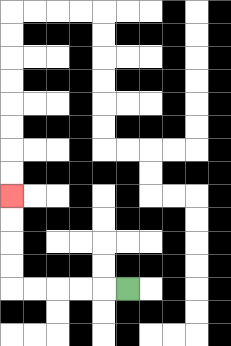{'start': '[5, 12]', 'end': '[0, 8]', 'path_directions': 'L,L,L,L,L,U,U,U,U', 'path_coordinates': '[[5, 12], [4, 12], [3, 12], [2, 12], [1, 12], [0, 12], [0, 11], [0, 10], [0, 9], [0, 8]]'}